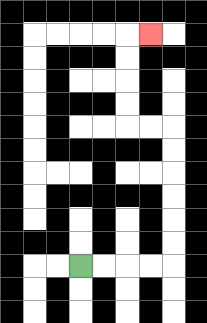{'start': '[3, 11]', 'end': '[6, 1]', 'path_directions': 'R,R,R,R,U,U,U,U,U,U,L,L,U,U,U,U,R', 'path_coordinates': '[[3, 11], [4, 11], [5, 11], [6, 11], [7, 11], [7, 10], [7, 9], [7, 8], [7, 7], [7, 6], [7, 5], [6, 5], [5, 5], [5, 4], [5, 3], [5, 2], [5, 1], [6, 1]]'}